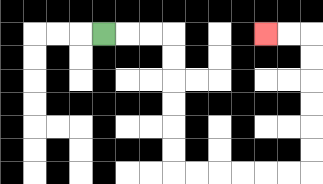{'start': '[4, 1]', 'end': '[11, 1]', 'path_directions': 'R,R,R,D,D,D,D,D,D,R,R,R,R,R,R,U,U,U,U,U,U,L,L', 'path_coordinates': '[[4, 1], [5, 1], [6, 1], [7, 1], [7, 2], [7, 3], [7, 4], [7, 5], [7, 6], [7, 7], [8, 7], [9, 7], [10, 7], [11, 7], [12, 7], [13, 7], [13, 6], [13, 5], [13, 4], [13, 3], [13, 2], [13, 1], [12, 1], [11, 1]]'}